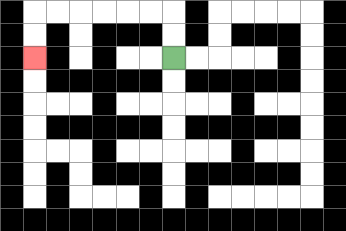{'start': '[7, 2]', 'end': '[1, 2]', 'path_directions': 'U,U,L,L,L,L,L,L,D,D', 'path_coordinates': '[[7, 2], [7, 1], [7, 0], [6, 0], [5, 0], [4, 0], [3, 0], [2, 0], [1, 0], [1, 1], [1, 2]]'}